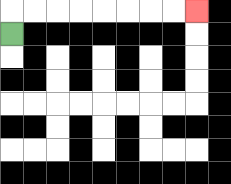{'start': '[0, 1]', 'end': '[8, 0]', 'path_directions': 'U,R,R,R,R,R,R,R,R', 'path_coordinates': '[[0, 1], [0, 0], [1, 0], [2, 0], [3, 0], [4, 0], [5, 0], [6, 0], [7, 0], [8, 0]]'}